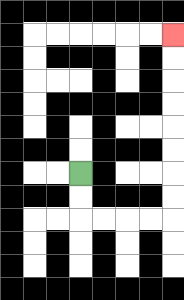{'start': '[3, 7]', 'end': '[7, 1]', 'path_directions': 'D,D,R,R,R,R,U,U,U,U,U,U,U,U', 'path_coordinates': '[[3, 7], [3, 8], [3, 9], [4, 9], [5, 9], [6, 9], [7, 9], [7, 8], [7, 7], [7, 6], [7, 5], [7, 4], [7, 3], [7, 2], [7, 1]]'}